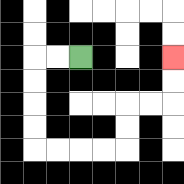{'start': '[3, 2]', 'end': '[7, 2]', 'path_directions': 'L,L,D,D,D,D,R,R,R,R,U,U,R,R,U,U', 'path_coordinates': '[[3, 2], [2, 2], [1, 2], [1, 3], [1, 4], [1, 5], [1, 6], [2, 6], [3, 6], [4, 6], [5, 6], [5, 5], [5, 4], [6, 4], [7, 4], [7, 3], [7, 2]]'}